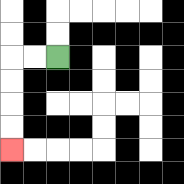{'start': '[2, 2]', 'end': '[0, 6]', 'path_directions': 'L,L,D,D,D,D', 'path_coordinates': '[[2, 2], [1, 2], [0, 2], [0, 3], [0, 4], [0, 5], [0, 6]]'}